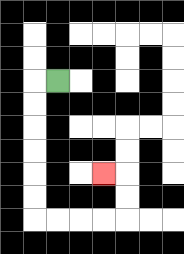{'start': '[2, 3]', 'end': '[4, 7]', 'path_directions': 'L,D,D,D,D,D,D,R,R,R,R,U,U,L', 'path_coordinates': '[[2, 3], [1, 3], [1, 4], [1, 5], [1, 6], [1, 7], [1, 8], [1, 9], [2, 9], [3, 9], [4, 9], [5, 9], [5, 8], [5, 7], [4, 7]]'}